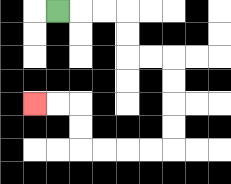{'start': '[2, 0]', 'end': '[1, 4]', 'path_directions': 'R,R,R,D,D,R,R,D,D,D,D,L,L,L,L,U,U,L,L', 'path_coordinates': '[[2, 0], [3, 0], [4, 0], [5, 0], [5, 1], [5, 2], [6, 2], [7, 2], [7, 3], [7, 4], [7, 5], [7, 6], [6, 6], [5, 6], [4, 6], [3, 6], [3, 5], [3, 4], [2, 4], [1, 4]]'}